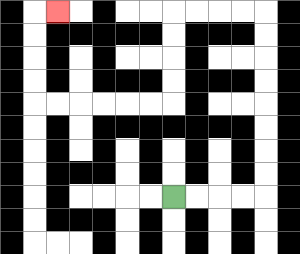{'start': '[7, 8]', 'end': '[2, 0]', 'path_directions': 'R,R,R,R,U,U,U,U,U,U,U,U,L,L,L,L,D,D,D,D,L,L,L,L,L,L,U,U,U,U,R', 'path_coordinates': '[[7, 8], [8, 8], [9, 8], [10, 8], [11, 8], [11, 7], [11, 6], [11, 5], [11, 4], [11, 3], [11, 2], [11, 1], [11, 0], [10, 0], [9, 0], [8, 0], [7, 0], [7, 1], [7, 2], [7, 3], [7, 4], [6, 4], [5, 4], [4, 4], [3, 4], [2, 4], [1, 4], [1, 3], [1, 2], [1, 1], [1, 0], [2, 0]]'}